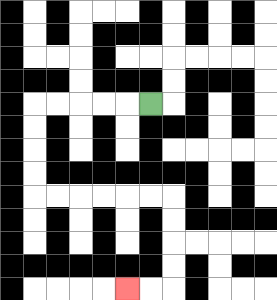{'start': '[6, 4]', 'end': '[5, 12]', 'path_directions': 'L,L,L,L,L,D,D,D,D,R,R,R,R,R,R,D,D,D,D,L,L', 'path_coordinates': '[[6, 4], [5, 4], [4, 4], [3, 4], [2, 4], [1, 4], [1, 5], [1, 6], [1, 7], [1, 8], [2, 8], [3, 8], [4, 8], [5, 8], [6, 8], [7, 8], [7, 9], [7, 10], [7, 11], [7, 12], [6, 12], [5, 12]]'}